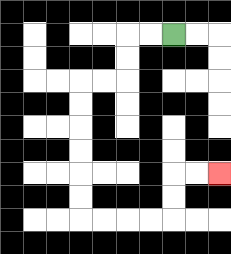{'start': '[7, 1]', 'end': '[9, 7]', 'path_directions': 'L,L,D,D,L,L,D,D,D,D,D,D,R,R,R,R,U,U,R,R', 'path_coordinates': '[[7, 1], [6, 1], [5, 1], [5, 2], [5, 3], [4, 3], [3, 3], [3, 4], [3, 5], [3, 6], [3, 7], [3, 8], [3, 9], [4, 9], [5, 9], [6, 9], [7, 9], [7, 8], [7, 7], [8, 7], [9, 7]]'}